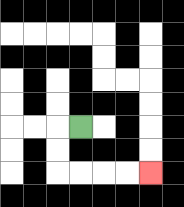{'start': '[3, 5]', 'end': '[6, 7]', 'path_directions': 'L,D,D,R,R,R,R', 'path_coordinates': '[[3, 5], [2, 5], [2, 6], [2, 7], [3, 7], [4, 7], [5, 7], [6, 7]]'}